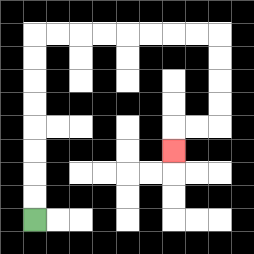{'start': '[1, 9]', 'end': '[7, 6]', 'path_directions': 'U,U,U,U,U,U,U,U,R,R,R,R,R,R,R,R,D,D,D,D,L,L,D', 'path_coordinates': '[[1, 9], [1, 8], [1, 7], [1, 6], [1, 5], [1, 4], [1, 3], [1, 2], [1, 1], [2, 1], [3, 1], [4, 1], [5, 1], [6, 1], [7, 1], [8, 1], [9, 1], [9, 2], [9, 3], [9, 4], [9, 5], [8, 5], [7, 5], [7, 6]]'}